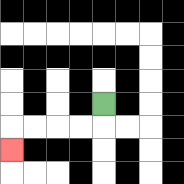{'start': '[4, 4]', 'end': '[0, 6]', 'path_directions': 'D,L,L,L,L,D', 'path_coordinates': '[[4, 4], [4, 5], [3, 5], [2, 5], [1, 5], [0, 5], [0, 6]]'}